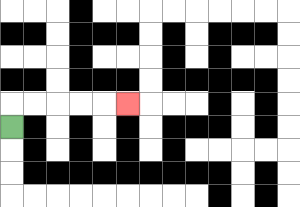{'start': '[0, 5]', 'end': '[5, 4]', 'path_directions': 'U,R,R,R,R,R', 'path_coordinates': '[[0, 5], [0, 4], [1, 4], [2, 4], [3, 4], [4, 4], [5, 4]]'}